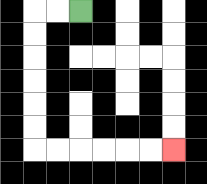{'start': '[3, 0]', 'end': '[7, 6]', 'path_directions': 'L,L,D,D,D,D,D,D,R,R,R,R,R,R', 'path_coordinates': '[[3, 0], [2, 0], [1, 0], [1, 1], [1, 2], [1, 3], [1, 4], [1, 5], [1, 6], [2, 6], [3, 6], [4, 6], [5, 6], [6, 6], [7, 6]]'}